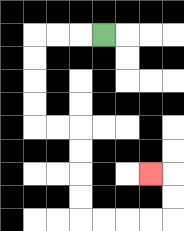{'start': '[4, 1]', 'end': '[6, 7]', 'path_directions': 'L,L,L,D,D,D,D,R,R,D,D,D,D,R,R,R,R,U,U,L', 'path_coordinates': '[[4, 1], [3, 1], [2, 1], [1, 1], [1, 2], [1, 3], [1, 4], [1, 5], [2, 5], [3, 5], [3, 6], [3, 7], [3, 8], [3, 9], [4, 9], [5, 9], [6, 9], [7, 9], [7, 8], [7, 7], [6, 7]]'}